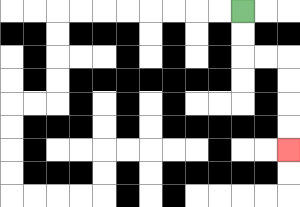{'start': '[10, 0]', 'end': '[12, 6]', 'path_directions': 'D,D,R,R,D,D,D,D', 'path_coordinates': '[[10, 0], [10, 1], [10, 2], [11, 2], [12, 2], [12, 3], [12, 4], [12, 5], [12, 6]]'}